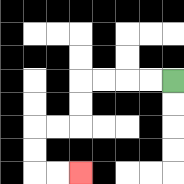{'start': '[7, 3]', 'end': '[3, 7]', 'path_directions': 'L,L,L,L,D,D,L,L,D,D,R,R', 'path_coordinates': '[[7, 3], [6, 3], [5, 3], [4, 3], [3, 3], [3, 4], [3, 5], [2, 5], [1, 5], [1, 6], [1, 7], [2, 7], [3, 7]]'}